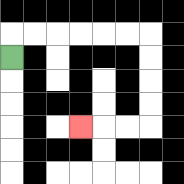{'start': '[0, 2]', 'end': '[3, 5]', 'path_directions': 'U,R,R,R,R,R,R,D,D,D,D,L,L,L', 'path_coordinates': '[[0, 2], [0, 1], [1, 1], [2, 1], [3, 1], [4, 1], [5, 1], [6, 1], [6, 2], [6, 3], [6, 4], [6, 5], [5, 5], [4, 5], [3, 5]]'}